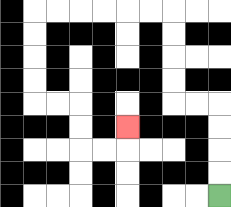{'start': '[9, 8]', 'end': '[5, 5]', 'path_directions': 'U,U,U,U,L,L,U,U,U,U,L,L,L,L,L,L,D,D,D,D,R,R,D,D,R,R,U', 'path_coordinates': '[[9, 8], [9, 7], [9, 6], [9, 5], [9, 4], [8, 4], [7, 4], [7, 3], [7, 2], [7, 1], [7, 0], [6, 0], [5, 0], [4, 0], [3, 0], [2, 0], [1, 0], [1, 1], [1, 2], [1, 3], [1, 4], [2, 4], [3, 4], [3, 5], [3, 6], [4, 6], [5, 6], [5, 5]]'}